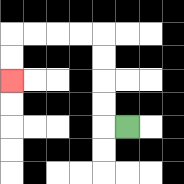{'start': '[5, 5]', 'end': '[0, 3]', 'path_directions': 'L,U,U,U,U,L,L,L,L,D,D', 'path_coordinates': '[[5, 5], [4, 5], [4, 4], [4, 3], [4, 2], [4, 1], [3, 1], [2, 1], [1, 1], [0, 1], [0, 2], [0, 3]]'}